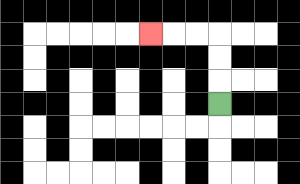{'start': '[9, 4]', 'end': '[6, 1]', 'path_directions': 'U,U,U,L,L,L', 'path_coordinates': '[[9, 4], [9, 3], [9, 2], [9, 1], [8, 1], [7, 1], [6, 1]]'}